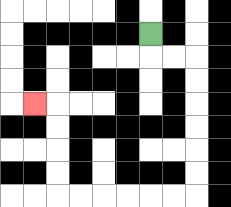{'start': '[6, 1]', 'end': '[1, 4]', 'path_directions': 'D,R,R,D,D,D,D,D,D,L,L,L,L,L,L,U,U,U,U,L', 'path_coordinates': '[[6, 1], [6, 2], [7, 2], [8, 2], [8, 3], [8, 4], [8, 5], [8, 6], [8, 7], [8, 8], [7, 8], [6, 8], [5, 8], [4, 8], [3, 8], [2, 8], [2, 7], [2, 6], [2, 5], [2, 4], [1, 4]]'}